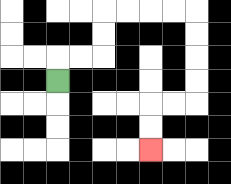{'start': '[2, 3]', 'end': '[6, 6]', 'path_directions': 'U,R,R,U,U,R,R,R,R,D,D,D,D,L,L,D,D', 'path_coordinates': '[[2, 3], [2, 2], [3, 2], [4, 2], [4, 1], [4, 0], [5, 0], [6, 0], [7, 0], [8, 0], [8, 1], [8, 2], [8, 3], [8, 4], [7, 4], [6, 4], [6, 5], [6, 6]]'}